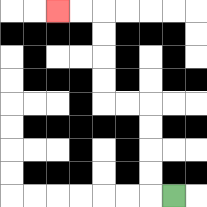{'start': '[7, 8]', 'end': '[2, 0]', 'path_directions': 'L,U,U,U,U,L,L,U,U,U,U,L,L', 'path_coordinates': '[[7, 8], [6, 8], [6, 7], [6, 6], [6, 5], [6, 4], [5, 4], [4, 4], [4, 3], [4, 2], [4, 1], [4, 0], [3, 0], [2, 0]]'}